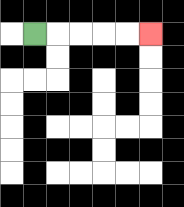{'start': '[1, 1]', 'end': '[6, 1]', 'path_directions': 'R,R,R,R,R', 'path_coordinates': '[[1, 1], [2, 1], [3, 1], [4, 1], [5, 1], [6, 1]]'}